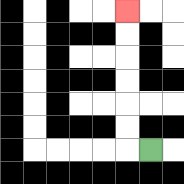{'start': '[6, 6]', 'end': '[5, 0]', 'path_directions': 'L,U,U,U,U,U,U', 'path_coordinates': '[[6, 6], [5, 6], [5, 5], [5, 4], [5, 3], [5, 2], [5, 1], [5, 0]]'}